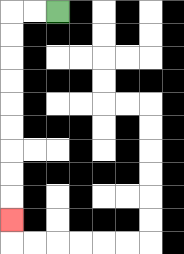{'start': '[2, 0]', 'end': '[0, 9]', 'path_directions': 'L,L,D,D,D,D,D,D,D,D,D', 'path_coordinates': '[[2, 0], [1, 0], [0, 0], [0, 1], [0, 2], [0, 3], [0, 4], [0, 5], [0, 6], [0, 7], [0, 8], [0, 9]]'}